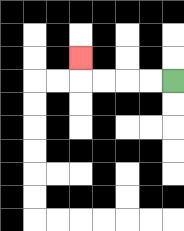{'start': '[7, 3]', 'end': '[3, 2]', 'path_directions': 'L,L,L,L,U', 'path_coordinates': '[[7, 3], [6, 3], [5, 3], [4, 3], [3, 3], [3, 2]]'}